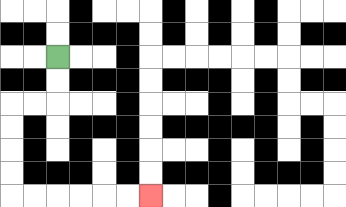{'start': '[2, 2]', 'end': '[6, 8]', 'path_directions': 'D,D,L,L,D,D,D,D,R,R,R,R,R,R', 'path_coordinates': '[[2, 2], [2, 3], [2, 4], [1, 4], [0, 4], [0, 5], [0, 6], [0, 7], [0, 8], [1, 8], [2, 8], [3, 8], [4, 8], [5, 8], [6, 8]]'}